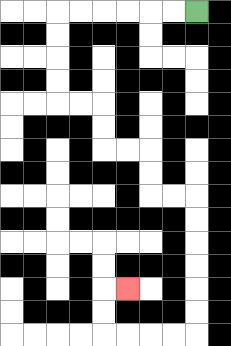{'start': '[8, 0]', 'end': '[5, 12]', 'path_directions': 'L,L,L,L,L,L,D,D,D,D,R,R,D,D,R,R,D,D,R,R,D,D,D,D,D,D,L,L,L,L,U,U,R', 'path_coordinates': '[[8, 0], [7, 0], [6, 0], [5, 0], [4, 0], [3, 0], [2, 0], [2, 1], [2, 2], [2, 3], [2, 4], [3, 4], [4, 4], [4, 5], [4, 6], [5, 6], [6, 6], [6, 7], [6, 8], [7, 8], [8, 8], [8, 9], [8, 10], [8, 11], [8, 12], [8, 13], [8, 14], [7, 14], [6, 14], [5, 14], [4, 14], [4, 13], [4, 12], [5, 12]]'}